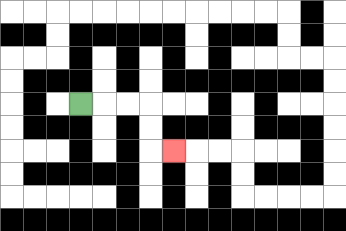{'start': '[3, 4]', 'end': '[7, 6]', 'path_directions': 'R,R,R,D,D,R', 'path_coordinates': '[[3, 4], [4, 4], [5, 4], [6, 4], [6, 5], [6, 6], [7, 6]]'}